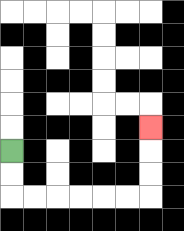{'start': '[0, 6]', 'end': '[6, 5]', 'path_directions': 'D,D,R,R,R,R,R,R,U,U,U', 'path_coordinates': '[[0, 6], [0, 7], [0, 8], [1, 8], [2, 8], [3, 8], [4, 8], [5, 8], [6, 8], [6, 7], [6, 6], [6, 5]]'}